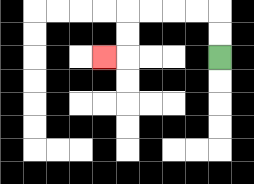{'start': '[9, 2]', 'end': '[4, 2]', 'path_directions': 'U,U,L,L,L,L,D,D,L', 'path_coordinates': '[[9, 2], [9, 1], [9, 0], [8, 0], [7, 0], [6, 0], [5, 0], [5, 1], [5, 2], [4, 2]]'}